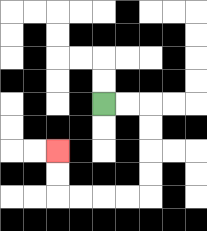{'start': '[4, 4]', 'end': '[2, 6]', 'path_directions': 'R,R,D,D,D,D,L,L,L,L,U,U', 'path_coordinates': '[[4, 4], [5, 4], [6, 4], [6, 5], [6, 6], [6, 7], [6, 8], [5, 8], [4, 8], [3, 8], [2, 8], [2, 7], [2, 6]]'}